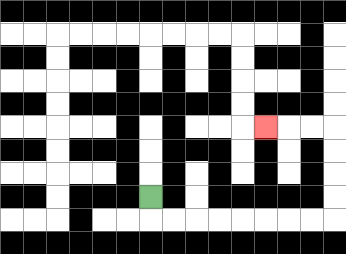{'start': '[6, 8]', 'end': '[11, 5]', 'path_directions': 'D,R,R,R,R,R,R,R,R,U,U,U,U,L,L,L', 'path_coordinates': '[[6, 8], [6, 9], [7, 9], [8, 9], [9, 9], [10, 9], [11, 9], [12, 9], [13, 9], [14, 9], [14, 8], [14, 7], [14, 6], [14, 5], [13, 5], [12, 5], [11, 5]]'}